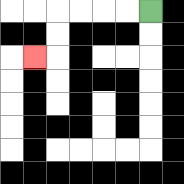{'start': '[6, 0]', 'end': '[1, 2]', 'path_directions': 'L,L,L,L,D,D,L', 'path_coordinates': '[[6, 0], [5, 0], [4, 0], [3, 0], [2, 0], [2, 1], [2, 2], [1, 2]]'}